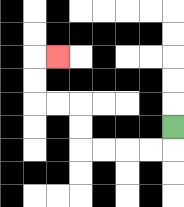{'start': '[7, 5]', 'end': '[2, 2]', 'path_directions': 'D,L,L,L,L,U,U,L,L,U,U,R', 'path_coordinates': '[[7, 5], [7, 6], [6, 6], [5, 6], [4, 6], [3, 6], [3, 5], [3, 4], [2, 4], [1, 4], [1, 3], [1, 2], [2, 2]]'}